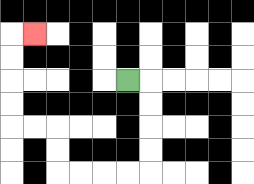{'start': '[5, 3]', 'end': '[1, 1]', 'path_directions': 'R,D,D,D,D,L,L,L,L,U,U,L,L,U,U,U,U,R', 'path_coordinates': '[[5, 3], [6, 3], [6, 4], [6, 5], [6, 6], [6, 7], [5, 7], [4, 7], [3, 7], [2, 7], [2, 6], [2, 5], [1, 5], [0, 5], [0, 4], [0, 3], [0, 2], [0, 1], [1, 1]]'}